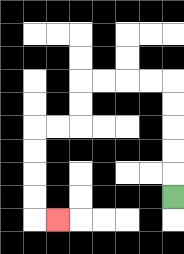{'start': '[7, 8]', 'end': '[2, 9]', 'path_directions': 'U,U,U,U,U,L,L,L,L,D,D,L,L,D,D,D,D,R', 'path_coordinates': '[[7, 8], [7, 7], [7, 6], [7, 5], [7, 4], [7, 3], [6, 3], [5, 3], [4, 3], [3, 3], [3, 4], [3, 5], [2, 5], [1, 5], [1, 6], [1, 7], [1, 8], [1, 9], [2, 9]]'}